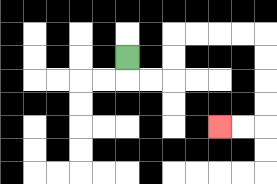{'start': '[5, 2]', 'end': '[9, 5]', 'path_directions': 'D,R,R,U,U,R,R,R,R,D,D,D,D,L,L', 'path_coordinates': '[[5, 2], [5, 3], [6, 3], [7, 3], [7, 2], [7, 1], [8, 1], [9, 1], [10, 1], [11, 1], [11, 2], [11, 3], [11, 4], [11, 5], [10, 5], [9, 5]]'}